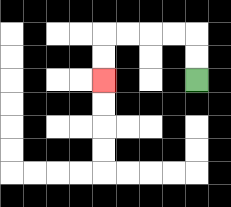{'start': '[8, 3]', 'end': '[4, 3]', 'path_directions': 'U,U,L,L,L,L,D,D', 'path_coordinates': '[[8, 3], [8, 2], [8, 1], [7, 1], [6, 1], [5, 1], [4, 1], [4, 2], [4, 3]]'}